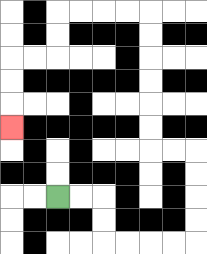{'start': '[2, 8]', 'end': '[0, 5]', 'path_directions': 'R,R,D,D,R,R,R,R,U,U,U,U,L,L,U,U,U,U,U,U,L,L,L,L,D,D,L,L,D,D,D', 'path_coordinates': '[[2, 8], [3, 8], [4, 8], [4, 9], [4, 10], [5, 10], [6, 10], [7, 10], [8, 10], [8, 9], [8, 8], [8, 7], [8, 6], [7, 6], [6, 6], [6, 5], [6, 4], [6, 3], [6, 2], [6, 1], [6, 0], [5, 0], [4, 0], [3, 0], [2, 0], [2, 1], [2, 2], [1, 2], [0, 2], [0, 3], [0, 4], [0, 5]]'}